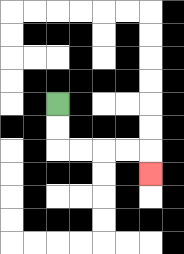{'start': '[2, 4]', 'end': '[6, 7]', 'path_directions': 'D,D,R,R,R,R,D', 'path_coordinates': '[[2, 4], [2, 5], [2, 6], [3, 6], [4, 6], [5, 6], [6, 6], [6, 7]]'}